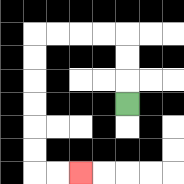{'start': '[5, 4]', 'end': '[3, 7]', 'path_directions': 'U,U,U,L,L,L,L,D,D,D,D,D,D,R,R', 'path_coordinates': '[[5, 4], [5, 3], [5, 2], [5, 1], [4, 1], [3, 1], [2, 1], [1, 1], [1, 2], [1, 3], [1, 4], [1, 5], [1, 6], [1, 7], [2, 7], [3, 7]]'}